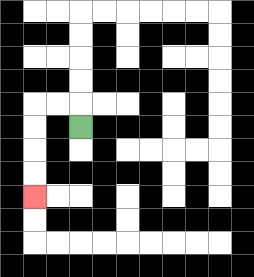{'start': '[3, 5]', 'end': '[1, 8]', 'path_directions': 'U,L,L,D,D,D,D', 'path_coordinates': '[[3, 5], [3, 4], [2, 4], [1, 4], [1, 5], [1, 6], [1, 7], [1, 8]]'}